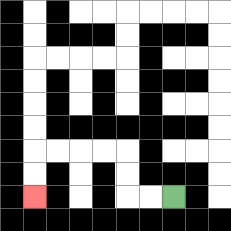{'start': '[7, 8]', 'end': '[1, 8]', 'path_directions': 'L,L,U,U,L,L,L,L,D,D', 'path_coordinates': '[[7, 8], [6, 8], [5, 8], [5, 7], [5, 6], [4, 6], [3, 6], [2, 6], [1, 6], [1, 7], [1, 8]]'}